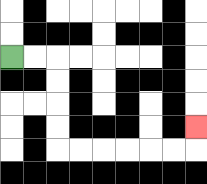{'start': '[0, 2]', 'end': '[8, 5]', 'path_directions': 'R,R,D,D,D,D,R,R,R,R,R,R,U', 'path_coordinates': '[[0, 2], [1, 2], [2, 2], [2, 3], [2, 4], [2, 5], [2, 6], [3, 6], [4, 6], [5, 6], [6, 6], [7, 6], [8, 6], [8, 5]]'}